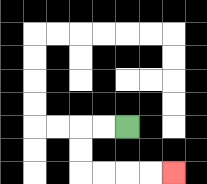{'start': '[5, 5]', 'end': '[7, 7]', 'path_directions': 'L,L,D,D,R,R,R,R', 'path_coordinates': '[[5, 5], [4, 5], [3, 5], [3, 6], [3, 7], [4, 7], [5, 7], [6, 7], [7, 7]]'}